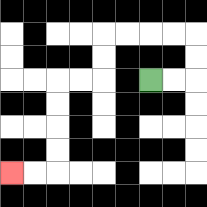{'start': '[6, 3]', 'end': '[0, 7]', 'path_directions': 'R,R,U,U,L,L,L,L,D,D,L,L,D,D,D,D,L,L', 'path_coordinates': '[[6, 3], [7, 3], [8, 3], [8, 2], [8, 1], [7, 1], [6, 1], [5, 1], [4, 1], [4, 2], [4, 3], [3, 3], [2, 3], [2, 4], [2, 5], [2, 6], [2, 7], [1, 7], [0, 7]]'}